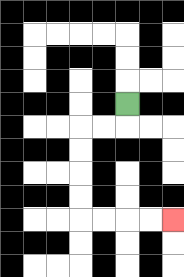{'start': '[5, 4]', 'end': '[7, 9]', 'path_directions': 'D,L,L,D,D,D,D,R,R,R,R', 'path_coordinates': '[[5, 4], [5, 5], [4, 5], [3, 5], [3, 6], [3, 7], [3, 8], [3, 9], [4, 9], [5, 9], [6, 9], [7, 9]]'}